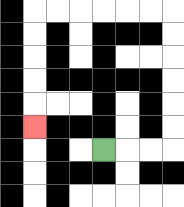{'start': '[4, 6]', 'end': '[1, 5]', 'path_directions': 'R,R,R,U,U,U,U,U,U,L,L,L,L,L,L,D,D,D,D,D', 'path_coordinates': '[[4, 6], [5, 6], [6, 6], [7, 6], [7, 5], [7, 4], [7, 3], [7, 2], [7, 1], [7, 0], [6, 0], [5, 0], [4, 0], [3, 0], [2, 0], [1, 0], [1, 1], [1, 2], [1, 3], [1, 4], [1, 5]]'}